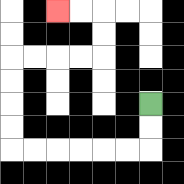{'start': '[6, 4]', 'end': '[2, 0]', 'path_directions': 'D,D,L,L,L,L,L,L,U,U,U,U,R,R,R,R,U,U,L,L', 'path_coordinates': '[[6, 4], [6, 5], [6, 6], [5, 6], [4, 6], [3, 6], [2, 6], [1, 6], [0, 6], [0, 5], [0, 4], [0, 3], [0, 2], [1, 2], [2, 2], [3, 2], [4, 2], [4, 1], [4, 0], [3, 0], [2, 0]]'}